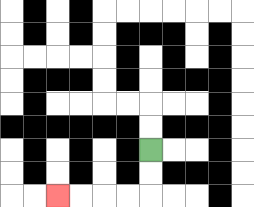{'start': '[6, 6]', 'end': '[2, 8]', 'path_directions': 'D,D,L,L,L,L', 'path_coordinates': '[[6, 6], [6, 7], [6, 8], [5, 8], [4, 8], [3, 8], [2, 8]]'}